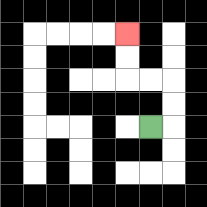{'start': '[6, 5]', 'end': '[5, 1]', 'path_directions': 'R,U,U,L,L,U,U', 'path_coordinates': '[[6, 5], [7, 5], [7, 4], [7, 3], [6, 3], [5, 3], [5, 2], [5, 1]]'}